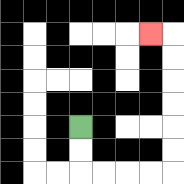{'start': '[3, 5]', 'end': '[6, 1]', 'path_directions': 'D,D,R,R,R,R,U,U,U,U,U,U,L', 'path_coordinates': '[[3, 5], [3, 6], [3, 7], [4, 7], [5, 7], [6, 7], [7, 7], [7, 6], [7, 5], [7, 4], [7, 3], [7, 2], [7, 1], [6, 1]]'}